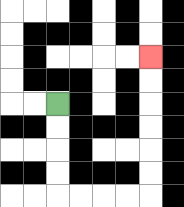{'start': '[2, 4]', 'end': '[6, 2]', 'path_directions': 'D,D,D,D,R,R,R,R,U,U,U,U,U,U', 'path_coordinates': '[[2, 4], [2, 5], [2, 6], [2, 7], [2, 8], [3, 8], [4, 8], [5, 8], [6, 8], [6, 7], [6, 6], [6, 5], [6, 4], [6, 3], [6, 2]]'}